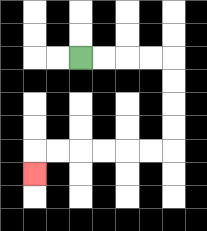{'start': '[3, 2]', 'end': '[1, 7]', 'path_directions': 'R,R,R,R,D,D,D,D,L,L,L,L,L,L,D', 'path_coordinates': '[[3, 2], [4, 2], [5, 2], [6, 2], [7, 2], [7, 3], [7, 4], [7, 5], [7, 6], [6, 6], [5, 6], [4, 6], [3, 6], [2, 6], [1, 6], [1, 7]]'}